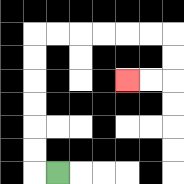{'start': '[2, 7]', 'end': '[5, 3]', 'path_directions': 'L,U,U,U,U,U,U,R,R,R,R,R,R,D,D,L,L', 'path_coordinates': '[[2, 7], [1, 7], [1, 6], [1, 5], [1, 4], [1, 3], [1, 2], [1, 1], [2, 1], [3, 1], [4, 1], [5, 1], [6, 1], [7, 1], [7, 2], [7, 3], [6, 3], [5, 3]]'}